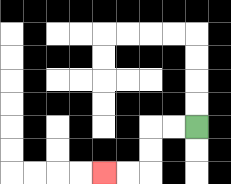{'start': '[8, 5]', 'end': '[4, 7]', 'path_directions': 'L,L,D,D,L,L', 'path_coordinates': '[[8, 5], [7, 5], [6, 5], [6, 6], [6, 7], [5, 7], [4, 7]]'}